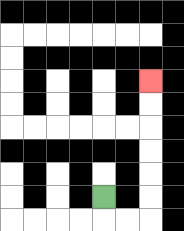{'start': '[4, 8]', 'end': '[6, 3]', 'path_directions': 'D,R,R,U,U,U,U,U,U', 'path_coordinates': '[[4, 8], [4, 9], [5, 9], [6, 9], [6, 8], [6, 7], [6, 6], [6, 5], [6, 4], [6, 3]]'}